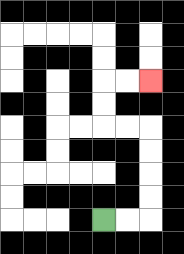{'start': '[4, 9]', 'end': '[6, 3]', 'path_directions': 'R,R,U,U,U,U,L,L,U,U,R,R', 'path_coordinates': '[[4, 9], [5, 9], [6, 9], [6, 8], [6, 7], [6, 6], [6, 5], [5, 5], [4, 5], [4, 4], [4, 3], [5, 3], [6, 3]]'}